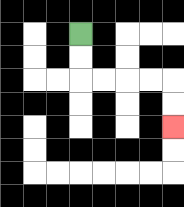{'start': '[3, 1]', 'end': '[7, 5]', 'path_directions': 'D,D,R,R,R,R,D,D', 'path_coordinates': '[[3, 1], [3, 2], [3, 3], [4, 3], [5, 3], [6, 3], [7, 3], [7, 4], [7, 5]]'}